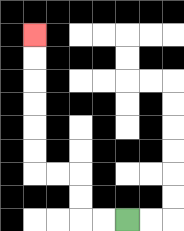{'start': '[5, 9]', 'end': '[1, 1]', 'path_directions': 'L,L,U,U,L,L,U,U,U,U,U,U', 'path_coordinates': '[[5, 9], [4, 9], [3, 9], [3, 8], [3, 7], [2, 7], [1, 7], [1, 6], [1, 5], [1, 4], [1, 3], [1, 2], [1, 1]]'}